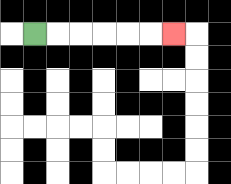{'start': '[1, 1]', 'end': '[7, 1]', 'path_directions': 'R,R,R,R,R,R', 'path_coordinates': '[[1, 1], [2, 1], [3, 1], [4, 1], [5, 1], [6, 1], [7, 1]]'}